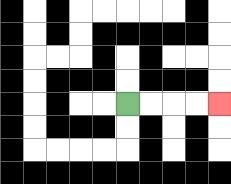{'start': '[5, 4]', 'end': '[9, 4]', 'path_directions': 'R,R,R,R', 'path_coordinates': '[[5, 4], [6, 4], [7, 4], [8, 4], [9, 4]]'}